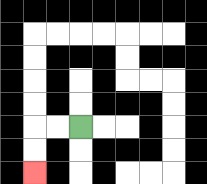{'start': '[3, 5]', 'end': '[1, 7]', 'path_directions': 'L,L,D,D', 'path_coordinates': '[[3, 5], [2, 5], [1, 5], [1, 6], [1, 7]]'}